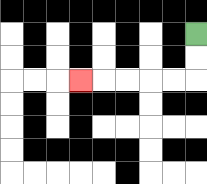{'start': '[8, 1]', 'end': '[3, 3]', 'path_directions': 'D,D,L,L,L,L,L', 'path_coordinates': '[[8, 1], [8, 2], [8, 3], [7, 3], [6, 3], [5, 3], [4, 3], [3, 3]]'}